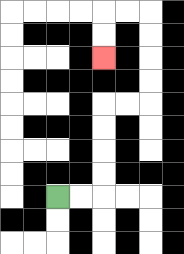{'start': '[2, 8]', 'end': '[4, 2]', 'path_directions': 'R,R,U,U,U,U,R,R,U,U,U,U,L,L,D,D', 'path_coordinates': '[[2, 8], [3, 8], [4, 8], [4, 7], [4, 6], [4, 5], [4, 4], [5, 4], [6, 4], [6, 3], [6, 2], [6, 1], [6, 0], [5, 0], [4, 0], [4, 1], [4, 2]]'}